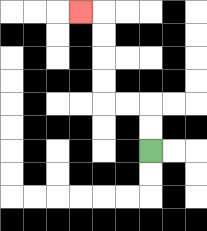{'start': '[6, 6]', 'end': '[3, 0]', 'path_directions': 'U,U,L,L,U,U,U,U,L', 'path_coordinates': '[[6, 6], [6, 5], [6, 4], [5, 4], [4, 4], [4, 3], [4, 2], [4, 1], [4, 0], [3, 0]]'}